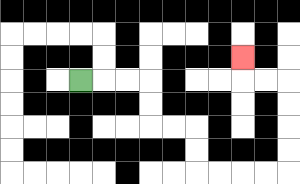{'start': '[3, 3]', 'end': '[10, 2]', 'path_directions': 'R,R,R,D,D,R,R,D,D,R,R,R,R,U,U,U,U,L,L,U', 'path_coordinates': '[[3, 3], [4, 3], [5, 3], [6, 3], [6, 4], [6, 5], [7, 5], [8, 5], [8, 6], [8, 7], [9, 7], [10, 7], [11, 7], [12, 7], [12, 6], [12, 5], [12, 4], [12, 3], [11, 3], [10, 3], [10, 2]]'}